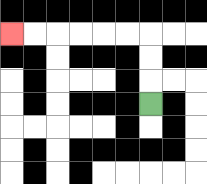{'start': '[6, 4]', 'end': '[0, 1]', 'path_directions': 'U,U,U,L,L,L,L,L,L', 'path_coordinates': '[[6, 4], [6, 3], [6, 2], [6, 1], [5, 1], [4, 1], [3, 1], [2, 1], [1, 1], [0, 1]]'}